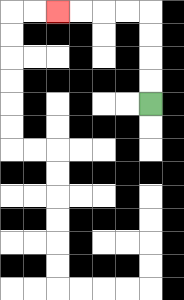{'start': '[6, 4]', 'end': '[2, 0]', 'path_directions': 'U,U,U,U,L,L,L,L', 'path_coordinates': '[[6, 4], [6, 3], [6, 2], [6, 1], [6, 0], [5, 0], [4, 0], [3, 0], [2, 0]]'}